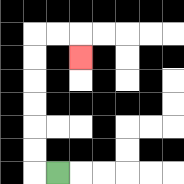{'start': '[2, 7]', 'end': '[3, 2]', 'path_directions': 'L,U,U,U,U,U,U,R,R,D', 'path_coordinates': '[[2, 7], [1, 7], [1, 6], [1, 5], [1, 4], [1, 3], [1, 2], [1, 1], [2, 1], [3, 1], [3, 2]]'}